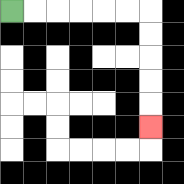{'start': '[0, 0]', 'end': '[6, 5]', 'path_directions': 'R,R,R,R,R,R,D,D,D,D,D', 'path_coordinates': '[[0, 0], [1, 0], [2, 0], [3, 0], [4, 0], [5, 0], [6, 0], [6, 1], [6, 2], [6, 3], [6, 4], [6, 5]]'}